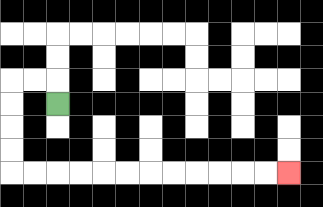{'start': '[2, 4]', 'end': '[12, 7]', 'path_directions': 'U,L,L,D,D,D,D,R,R,R,R,R,R,R,R,R,R,R,R', 'path_coordinates': '[[2, 4], [2, 3], [1, 3], [0, 3], [0, 4], [0, 5], [0, 6], [0, 7], [1, 7], [2, 7], [3, 7], [4, 7], [5, 7], [6, 7], [7, 7], [8, 7], [9, 7], [10, 7], [11, 7], [12, 7]]'}